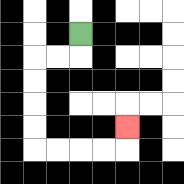{'start': '[3, 1]', 'end': '[5, 5]', 'path_directions': 'D,L,L,D,D,D,D,R,R,R,R,U', 'path_coordinates': '[[3, 1], [3, 2], [2, 2], [1, 2], [1, 3], [1, 4], [1, 5], [1, 6], [2, 6], [3, 6], [4, 6], [5, 6], [5, 5]]'}